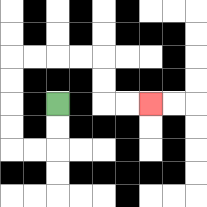{'start': '[2, 4]', 'end': '[6, 4]', 'path_directions': 'D,D,L,L,U,U,U,U,R,R,R,R,D,D,R,R', 'path_coordinates': '[[2, 4], [2, 5], [2, 6], [1, 6], [0, 6], [0, 5], [0, 4], [0, 3], [0, 2], [1, 2], [2, 2], [3, 2], [4, 2], [4, 3], [4, 4], [5, 4], [6, 4]]'}